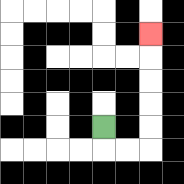{'start': '[4, 5]', 'end': '[6, 1]', 'path_directions': 'D,R,R,U,U,U,U,U', 'path_coordinates': '[[4, 5], [4, 6], [5, 6], [6, 6], [6, 5], [6, 4], [6, 3], [6, 2], [6, 1]]'}